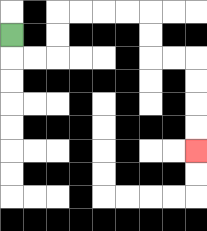{'start': '[0, 1]', 'end': '[8, 6]', 'path_directions': 'D,R,R,U,U,R,R,R,R,D,D,R,R,D,D,D,D', 'path_coordinates': '[[0, 1], [0, 2], [1, 2], [2, 2], [2, 1], [2, 0], [3, 0], [4, 0], [5, 0], [6, 0], [6, 1], [6, 2], [7, 2], [8, 2], [8, 3], [8, 4], [8, 5], [8, 6]]'}